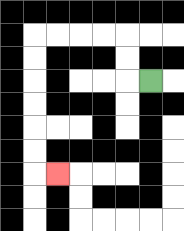{'start': '[6, 3]', 'end': '[2, 7]', 'path_directions': 'L,U,U,L,L,L,L,D,D,D,D,D,D,R', 'path_coordinates': '[[6, 3], [5, 3], [5, 2], [5, 1], [4, 1], [3, 1], [2, 1], [1, 1], [1, 2], [1, 3], [1, 4], [1, 5], [1, 6], [1, 7], [2, 7]]'}